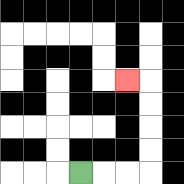{'start': '[3, 7]', 'end': '[5, 3]', 'path_directions': 'R,R,R,U,U,U,U,L', 'path_coordinates': '[[3, 7], [4, 7], [5, 7], [6, 7], [6, 6], [6, 5], [6, 4], [6, 3], [5, 3]]'}